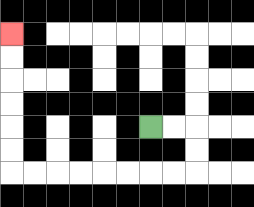{'start': '[6, 5]', 'end': '[0, 1]', 'path_directions': 'R,R,D,D,L,L,L,L,L,L,L,L,U,U,U,U,U,U', 'path_coordinates': '[[6, 5], [7, 5], [8, 5], [8, 6], [8, 7], [7, 7], [6, 7], [5, 7], [4, 7], [3, 7], [2, 7], [1, 7], [0, 7], [0, 6], [0, 5], [0, 4], [0, 3], [0, 2], [0, 1]]'}